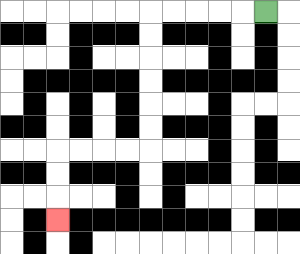{'start': '[11, 0]', 'end': '[2, 9]', 'path_directions': 'L,L,L,L,L,D,D,D,D,D,D,L,L,L,L,D,D,D', 'path_coordinates': '[[11, 0], [10, 0], [9, 0], [8, 0], [7, 0], [6, 0], [6, 1], [6, 2], [6, 3], [6, 4], [6, 5], [6, 6], [5, 6], [4, 6], [3, 6], [2, 6], [2, 7], [2, 8], [2, 9]]'}